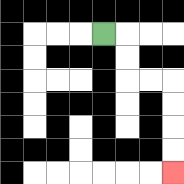{'start': '[4, 1]', 'end': '[7, 7]', 'path_directions': 'R,D,D,R,R,D,D,D,D', 'path_coordinates': '[[4, 1], [5, 1], [5, 2], [5, 3], [6, 3], [7, 3], [7, 4], [7, 5], [7, 6], [7, 7]]'}